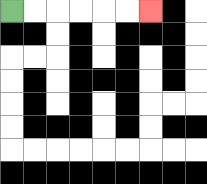{'start': '[0, 0]', 'end': '[6, 0]', 'path_directions': 'R,R,R,R,R,R', 'path_coordinates': '[[0, 0], [1, 0], [2, 0], [3, 0], [4, 0], [5, 0], [6, 0]]'}